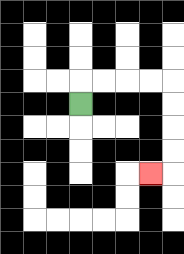{'start': '[3, 4]', 'end': '[6, 7]', 'path_directions': 'U,R,R,R,R,D,D,D,D,L', 'path_coordinates': '[[3, 4], [3, 3], [4, 3], [5, 3], [6, 3], [7, 3], [7, 4], [7, 5], [7, 6], [7, 7], [6, 7]]'}